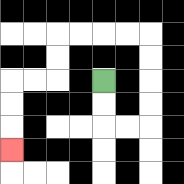{'start': '[4, 3]', 'end': '[0, 6]', 'path_directions': 'D,D,R,R,U,U,U,U,L,L,L,L,D,D,L,L,D,D,D', 'path_coordinates': '[[4, 3], [4, 4], [4, 5], [5, 5], [6, 5], [6, 4], [6, 3], [6, 2], [6, 1], [5, 1], [4, 1], [3, 1], [2, 1], [2, 2], [2, 3], [1, 3], [0, 3], [0, 4], [0, 5], [0, 6]]'}